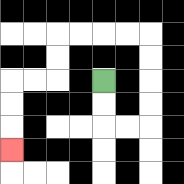{'start': '[4, 3]', 'end': '[0, 6]', 'path_directions': 'D,D,R,R,U,U,U,U,L,L,L,L,D,D,L,L,D,D,D', 'path_coordinates': '[[4, 3], [4, 4], [4, 5], [5, 5], [6, 5], [6, 4], [6, 3], [6, 2], [6, 1], [5, 1], [4, 1], [3, 1], [2, 1], [2, 2], [2, 3], [1, 3], [0, 3], [0, 4], [0, 5], [0, 6]]'}